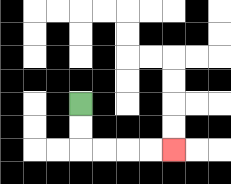{'start': '[3, 4]', 'end': '[7, 6]', 'path_directions': 'D,D,R,R,R,R', 'path_coordinates': '[[3, 4], [3, 5], [3, 6], [4, 6], [5, 6], [6, 6], [7, 6]]'}